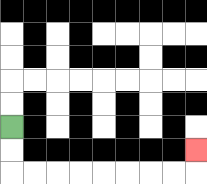{'start': '[0, 5]', 'end': '[8, 6]', 'path_directions': 'D,D,R,R,R,R,R,R,R,R,U', 'path_coordinates': '[[0, 5], [0, 6], [0, 7], [1, 7], [2, 7], [3, 7], [4, 7], [5, 7], [6, 7], [7, 7], [8, 7], [8, 6]]'}